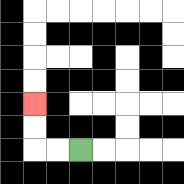{'start': '[3, 6]', 'end': '[1, 4]', 'path_directions': 'L,L,U,U', 'path_coordinates': '[[3, 6], [2, 6], [1, 6], [1, 5], [1, 4]]'}